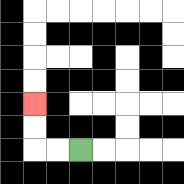{'start': '[3, 6]', 'end': '[1, 4]', 'path_directions': 'L,L,U,U', 'path_coordinates': '[[3, 6], [2, 6], [1, 6], [1, 5], [1, 4]]'}